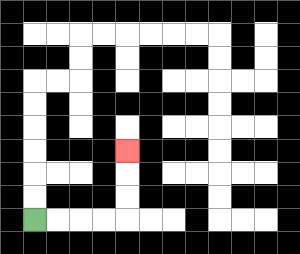{'start': '[1, 9]', 'end': '[5, 6]', 'path_directions': 'R,R,R,R,U,U,U', 'path_coordinates': '[[1, 9], [2, 9], [3, 9], [4, 9], [5, 9], [5, 8], [5, 7], [5, 6]]'}